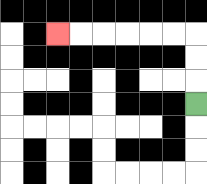{'start': '[8, 4]', 'end': '[2, 1]', 'path_directions': 'U,U,U,L,L,L,L,L,L', 'path_coordinates': '[[8, 4], [8, 3], [8, 2], [8, 1], [7, 1], [6, 1], [5, 1], [4, 1], [3, 1], [2, 1]]'}